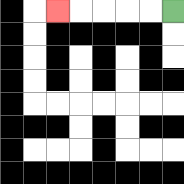{'start': '[7, 0]', 'end': '[2, 0]', 'path_directions': 'L,L,L,L,L', 'path_coordinates': '[[7, 0], [6, 0], [5, 0], [4, 0], [3, 0], [2, 0]]'}